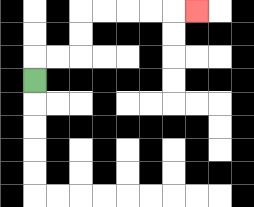{'start': '[1, 3]', 'end': '[8, 0]', 'path_directions': 'U,R,R,U,U,R,R,R,R,R', 'path_coordinates': '[[1, 3], [1, 2], [2, 2], [3, 2], [3, 1], [3, 0], [4, 0], [5, 0], [6, 0], [7, 0], [8, 0]]'}